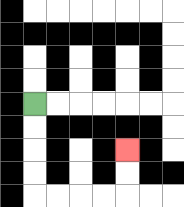{'start': '[1, 4]', 'end': '[5, 6]', 'path_directions': 'D,D,D,D,R,R,R,R,U,U', 'path_coordinates': '[[1, 4], [1, 5], [1, 6], [1, 7], [1, 8], [2, 8], [3, 8], [4, 8], [5, 8], [5, 7], [5, 6]]'}